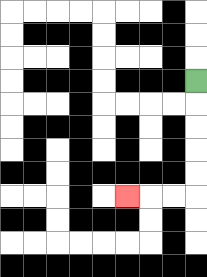{'start': '[8, 3]', 'end': '[5, 8]', 'path_directions': 'D,D,D,D,D,L,L,L', 'path_coordinates': '[[8, 3], [8, 4], [8, 5], [8, 6], [8, 7], [8, 8], [7, 8], [6, 8], [5, 8]]'}